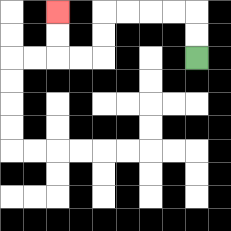{'start': '[8, 2]', 'end': '[2, 0]', 'path_directions': 'U,U,L,L,L,L,D,D,L,L,U,U', 'path_coordinates': '[[8, 2], [8, 1], [8, 0], [7, 0], [6, 0], [5, 0], [4, 0], [4, 1], [4, 2], [3, 2], [2, 2], [2, 1], [2, 0]]'}